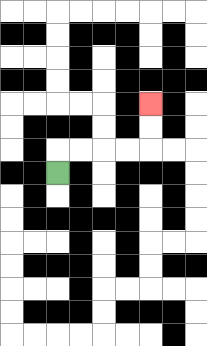{'start': '[2, 7]', 'end': '[6, 4]', 'path_directions': 'U,R,R,R,R,U,U', 'path_coordinates': '[[2, 7], [2, 6], [3, 6], [4, 6], [5, 6], [6, 6], [6, 5], [6, 4]]'}